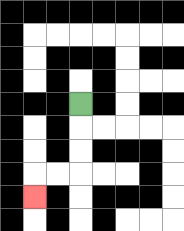{'start': '[3, 4]', 'end': '[1, 8]', 'path_directions': 'D,D,D,L,L,D', 'path_coordinates': '[[3, 4], [3, 5], [3, 6], [3, 7], [2, 7], [1, 7], [1, 8]]'}